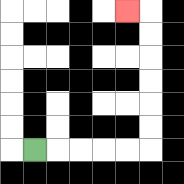{'start': '[1, 6]', 'end': '[5, 0]', 'path_directions': 'R,R,R,R,R,U,U,U,U,U,U,L', 'path_coordinates': '[[1, 6], [2, 6], [3, 6], [4, 6], [5, 6], [6, 6], [6, 5], [6, 4], [6, 3], [6, 2], [6, 1], [6, 0], [5, 0]]'}